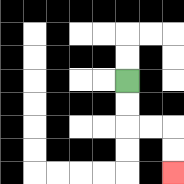{'start': '[5, 3]', 'end': '[7, 7]', 'path_directions': 'D,D,R,R,D,D', 'path_coordinates': '[[5, 3], [5, 4], [5, 5], [6, 5], [7, 5], [7, 6], [7, 7]]'}